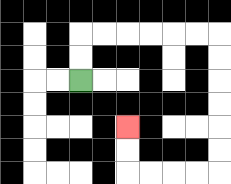{'start': '[3, 3]', 'end': '[5, 5]', 'path_directions': 'U,U,R,R,R,R,R,R,D,D,D,D,D,D,L,L,L,L,U,U', 'path_coordinates': '[[3, 3], [3, 2], [3, 1], [4, 1], [5, 1], [6, 1], [7, 1], [8, 1], [9, 1], [9, 2], [9, 3], [9, 4], [9, 5], [9, 6], [9, 7], [8, 7], [7, 7], [6, 7], [5, 7], [5, 6], [5, 5]]'}